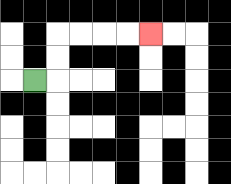{'start': '[1, 3]', 'end': '[6, 1]', 'path_directions': 'R,U,U,R,R,R,R', 'path_coordinates': '[[1, 3], [2, 3], [2, 2], [2, 1], [3, 1], [4, 1], [5, 1], [6, 1]]'}